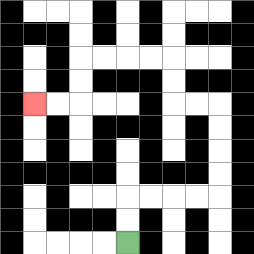{'start': '[5, 10]', 'end': '[1, 4]', 'path_directions': 'U,U,R,R,R,R,U,U,U,U,L,L,U,U,L,L,L,L,D,D,L,L', 'path_coordinates': '[[5, 10], [5, 9], [5, 8], [6, 8], [7, 8], [8, 8], [9, 8], [9, 7], [9, 6], [9, 5], [9, 4], [8, 4], [7, 4], [7, 3], [7, 2], [6, 2], [5, 2], [4, 2], [3, 2], [3, 3], [3, 4], [2, 4], [1, 4]]'}